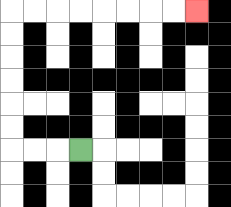{'start': '[3, 6]', 'end': '[8, 0]', 'path_directions': 'L,L,L,U,U,U,U,U,U,R,R,R,R,R,R,R,R', 'path_coordinates': '[[3, 6], [2, 6], [1, 6], [0, 6], [0, 5], [0, 4], [0, 3], [0, 2], [0, 1], [0, 0], [1, 0], [2, 0], [3, 0], [4, 0], [5, 0], [6, 0], [7, 0], [8, 0]]'}